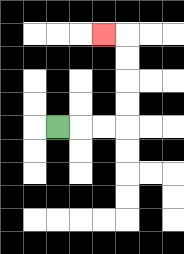{'start': '[2, 5]', 'end': '[4, 1]', 'path_directions': 'R,R,R,U,U,U,U,L', 'path_coordinates': '[[2, 5], [3, 5], [4, 5], [5, 5], [5, 4], [5, 3], [5, 2], [5, 1], [4, 1]]'}